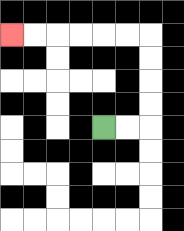{'start': '[4, 5]', 'end': '[0, 1]', 'path_directions': 'R,R,U,U,U,U,L,L,L,L,L,L', 'path_coordinates': '[[4, 5], [5, 5], [6, 5], [6, 4], [6, 3], [6, 2], [6, 1], [5, 1], [4, 1], [3, 1], [2, 1], [1, 1], [0, 1]]'}